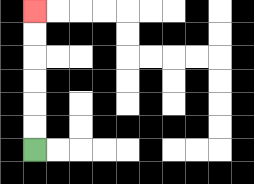{'start': '[1, 6]', 'end': '[1, 0]', 'path_directions': 'U,U,U,U,U,U', 'path_coordinates': '[[1, 6], [1, 5], [1, 4], [1, 3], [1, 2], [1, 1], [1, 0]]'}